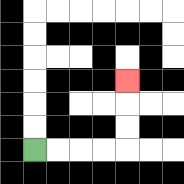{'start': '[1, 6]', 'end': '[5, 3]', 'path_directions': 'R,R,R,R,U,U,U', 'path_coordinates': '[[1, 6], [2, 6], [3, 6], [4, 6], [5, 6], [5, 5], [5, 4], [5, 3]]'}